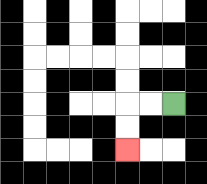{'start': '[7, 4]', 'end': '[5, 6]', 'path_directions': 'L,L,D,D', 'path_coordinates': '[[7, 4], [6, 4], [5, 4], [5, 5], [5, 6]]'}